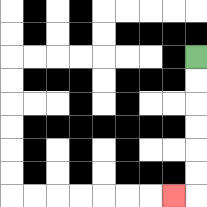{'start': '[8, 2]', 'end': '[7, 8]', 'path_directions': 'D,D,D,D,D,D,L', 'path_coordinates': '[[8, 2], [8, 3], [8, 4], [8, 5], [8, 6], [8, 7], [8, 8], [7, 8]]'}